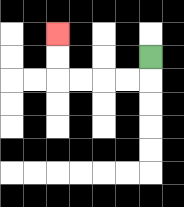{'start': '[6, 2]', 'end': '[2, 1]', 'path_directions': 'D,L,L,L,L,U,U', 'path_coordinates': '[[6, 2], [6, 3], [5, 3], [4, 3], [3, 3], [2, 3], [2, 2], [2, 1]]'}